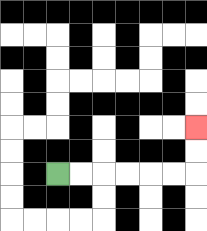{'start': '[2, 7]', 'end': '[8, 5]', 'path_directions': 'R,R,R,R,R,R,U,U', 'path_coordinates': '[[2, 7], [3, 7], [4, 7], [5, 7], [6, 7], [7, 7], [8, 7], [8, 6], [8, 5]]'}